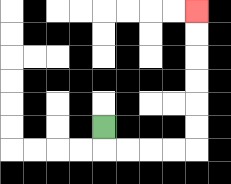{'start': '[4, 5]', 'end': '[8, 0]', 'path_directions': 'D,R,R,R,R,U,U,U,U,U,U', 'path_coordinates': '[[4, 5], [4, 6], [5, 6], [6, 6], [7, 6], [8, 6], [8, 5], [8, 4], [8, 3], [8, 2], [8, 1], [8, 0]]'}